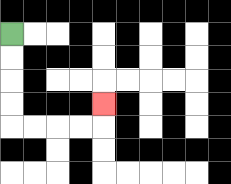{'start': '[0, 1]', 'end': '[4, 4]', 'path_directions': 'D,D,D,D,R,R,R,R,U', 'path_coordinates': '[[0, 1], [0, 2], [0, 3], [0, 4], [0, 5], [1, 5], [2, 5], [3, 5], [4, 5], [4, 4]]'}